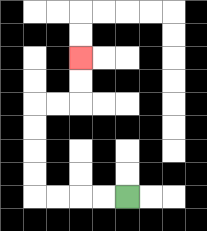{'start': '[5, 8]', 'end': '[3, 2]', 'path_directions': 'L,L,L,L,U,U,U,U,R,R,U,U', 'path_coordinates': '[[5, 8], [4, 8], [3, 8], [2, 8], [1, 8], [1, 7], [1, 6], [1, 5], [1, 4], [2, 4], [3, 4], [3, 3], [3, 2]]'}